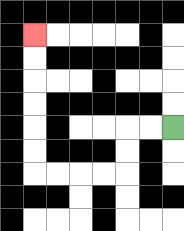{'start': '[7, 5]', 'end': '[1, 1]', 'path_directions': 'L,L,D,D,L,L,L,L,U,U,U,U,U,U', 'path_coordinates': '[[7, 5], [6, 5], [5, 5], [5, 6], [5, 7], [4, 7], [3, 7], [2, 7], [1, 7], [1, 6], [1, 5], [1, 4], [1, 3], [1, 2], [1, 1]]'}